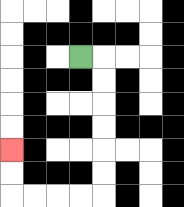{'start': '[3, 2]', 'end': '[0, 6]', 'path_directions': 'R,D,D,D,D,D,D,L,L,L,L,U,U', 'path_coordinates': '[[3, 2], [4, 2], [4, 3], [4, 4], [4, 5], [4, 6], [4, 7], [4, 8], [3, 8], [2, 8], [1, 8], [0, 8], [0, 7], [0, 6]]'}